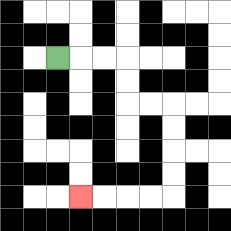{'start': '[2, 2]', 'end': '[3, 8]', 'path_directions': 'R,R,R,D,D,R,R,D,D,D,D,L,L,L,L', 'path_coordinates': '[[2, 2], [3, 2], [4, 2], [5, 2], [5, 3], [5, 4], [6, 4], [7, 4], [7, 5], [7, 6], [7, 7], [7, 8], [6, 8], [5, 8], [4, 8], [3, 8]]'}